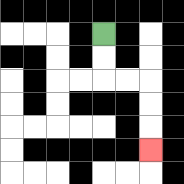{'start': '[4, 1]', 'end': '[6, 6]', 'path_directions': 'D,D,R,R,D,D,D', 'path_coordinates': '[[4, 1], [4, 2], [4, 3], [5, 3], [6, 3], [6, 4], [6, 5], [6, 6]]'}